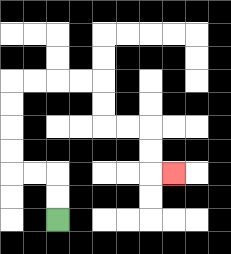{'start': '[2, 9]', 'end': '[7, 7]', 'path_directions': 'U,U,L,L,U,U,U,U,R,R,R,R,D,D,R,R,D,D,R', 'path_coordinates': '[[2, 9], [2, 8], [2, 7], [1, 7], [0, 7], [0, 6], [0, 5], [0, 4], [0, 3], [1, 3], [2, 3], [3, 3], [4, 3], [4, 4], [4, 5], [5, 5], [6, 5], [6, 6], [6, 7], [7, 7]]'}